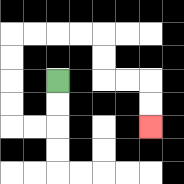{'start': '[2, 3]', 'end': '[6, 5]', 'path_directions': 'D,D,L,L,U,U,U,U,R,R,R,R,D,D,R,R,D,D', 'path_coordinates': '[[2, 3], [2, 4], [2, 5], [1, 5], [0, 5], [0, 4], [0, 3], [0, 2], [0, 1], [1, 1], [2, 1], [3, 1], [4, 1], [4, 2], [4, 3], [5, 3], [6, 3], [6, 4], [6, 5]]'}